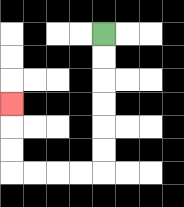{'start': '[4, 1]', 'end': '[0, 4]', 'path_directions': 'D,D,D,D,D,D,L,L,L,L,U,U,U', 'path_coordinates': '[[4, 1], [4, 2], [4, 3], [4, 4], [4, 5], [4, 6], [4, 7], [3, 7], [2, 7], [1, 7], [0, 7], [0, 6], [0, 5], [0, 4]]'}